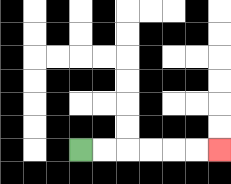{'start': '[3, 6]', 'end': '[9, 6]', 'path_directions': 'R,R,R,R,R,R', 'path_coordinates': '[[3, 6], [4, 6], [5, 6], [6, 6], [7, 6], [8, 6], [9, 6]]'}